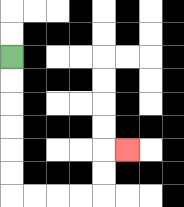{'start': '[0, 2]', 'end': '[5, 6]', 'path_directions': 'D,D,D,D,D,D,R,R,R,R,U,U,R', 'path_coordinates': '[[0, 2], [0, 3], [0, 4], [0, 5], [0, 6], [0, 7], [0, 8], [1, 8], [2, 8], [3, 8], [4, 8], [4, 7], [4, 6], [5, 6]]'}